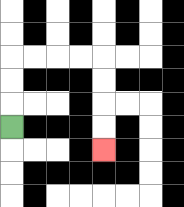{'start': '[0, 5]', 'end': '[4, 6]', 'path_directions': 'U,U,U,R,R,R,R,D,D,D,D', 'path_coordinates': '[[0, 5], [0, 4], [0, 3], [0, 2], [1, 2], [2, 2], [3, 2], [4, 2], [4, 3], [4, 4], [4, 5], [4, 6]]'}